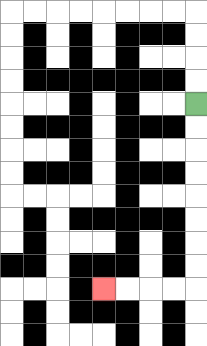{'start': '[8, 4]', 'end': '[4, 12]', 'path_directions': 'D,D,D,D,D,D,D,D,L,L,L,L', 'path_coordinates': '[[8, 4], [8, 5], [8, 6], [8, 7], [8, 8], [8, 9], [8, 10], [8, 11], [8, 12], [7, 12], [6, 12], [5, 12], [4, 12]]'}